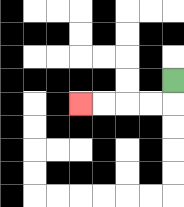{'start': '[7, 3]', 'end': '[3, 4]', 'path_directions': 'D,L,L,L,L', 'path_coordinates': '[[7, 3], [7, 4], [6, 4], [5, 4], [4, 4], [3, 4]]'}